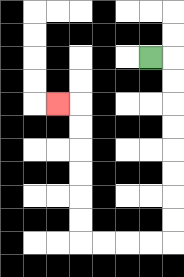{'start': '[6, 2]', 'end': '[2, 4]', 'path_directions': 'R,D,D,D,D,D,D,D,D,L,L,L,L,U,U,U,U,U,U,L', 'path_coordinates': '[[6, 2], [7, 2], [7, 3], [7, 4], [7, 5], [7, 6], [7, 7], [7, 8], [7, 9], [7, 10], [6, 10], [5, 10], [4, 10], [3, 10], [3, 9], [3, 8], [3, 7], [3, 6], [3, 5], [3, 4], [2, 4]]'}